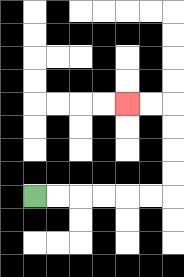{'start': '[1, 8]', 'end': '[5, 4]', 'path_directions': 'R,R,R,R,R,R,U,U,U,U,L,L', 'path_coordinates': '[[1, 8], [2, 8], [3, 8], [4, 8], [5, 8], [6, 8], [7, 8], [7, 7], [7, 6], [7, 5], [7, 4], [6, 4], [5, 4]]'}